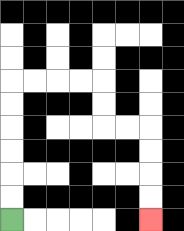{'start': '[0, 9]', 'end': '[6, 9]', 'path_directions': 'U,U,U,U,U,U,R,R,R,R,D,D,R,R,D,D,D,D', 'path_coordinates': '[[0, 9], [0, 8], [0, 7], [0, 6], [0, 5], [0, 4], [0, 3], [1, 3], [2, 3], [3, 3], [4, 3], [4, 4], [4, 5], [5, 5], [6, 5], [6, 6], [6, 7], [6, 8], [6, 9]]'}